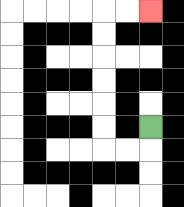{'start': '[6, 5]', 'end': '[6, 0]', 'path_directions': 'D,L,L,U,U,U,U,U,U,R,R', 'path_coordinates': '[[6, 5], [6, 6], [5, 6], [4, 6], [4, 5], [4, 4], [4, 3], [4, 2], [4, 1], [4, 0], [5, 0], [6, 0]]'}